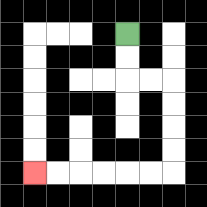{'start': '[5, 1]', 'end': '[1, 7]', 'path_directions': 'D,D,R,R,D,D,D,D,L,L,L,L,L,L', 'path_coordinates': '[[5, 1], [5, 2], [5, 3], [6, 3], [7, 3], [7, 4], [7, 5], [7, 6], [7, 7], [6, 7], [5, 7], [4, 7], [3, 7], [2, 7], [1, 7]]'}